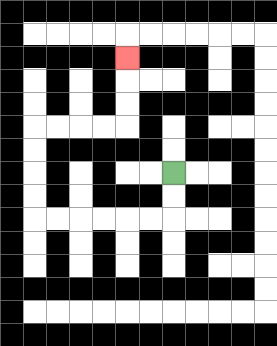{'start': '[7, 7]', 'end': '[5, 2]', 'path_directions': 'D,D,L,L,L,L,L,L,U,U,U,U,R,R,R,R,U,U,U', 'path_coordinates': '[[7, 7], [7, 8], [7, 9], [6, 9], [5, 9], [4, 9], [3, 9], [2, 9], [1, 9], [1, 8], [1, 7], [1, 6], [1, 5], [2, 5], [3, 5], [4, 5], [5, 5], [5, 4], [5, 3], [5, 2]]'}